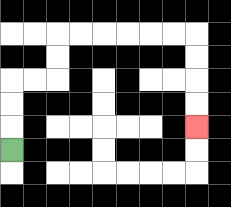{'start': '[0, 6]', 'end': '[8, 5]', 'path_directions': 'U,U,U,R,R,U,U,R,R,R,R,R,R,D,D,D,D', 'path_coordinates': '[[0, 6], [0, 5], [0, 4], [0, 3], [1, 3], [2, 3], [2, 2], [2, 1], [3, 1], [4, 1], [5, 1], [6, 1], [7, 1], [8, 1], [8, 2], [8, 3], [8, 4], [8, 5]]'}